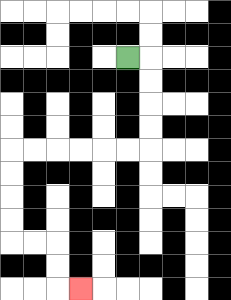{'start': '[5, 2]', 'end': '[3, 12]', 'path_directions': 'R,D,D,D,D,L,L,L,L,L,L,D,D,D,D,R,R,D,D,R', 'path_coordinates': '[[5, 2], [6, 2], [6, 3], [6, 4], [6, 5], [6, 6], [5, 6], [4, 6], [3, 6], [2, 6], [1, 6], [0, 6], [0, 7], [0, 8], [0, 9], [0, 10], [1, 10], [2, 10], [2, 11], [2, 12], [3, 12]]'}